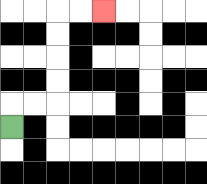{'start': '[0, 5]', 'end': '[4, 0]', 'path_directions': 'U,R,R,U,U,U,U,R,R', 'path_coordinates': '[[0, 5], [0, 4], [1, 4], [2, 4], [2, 3], [2, 2], [2, 1], [2, 0], [3, 0], [4, 0]]'}